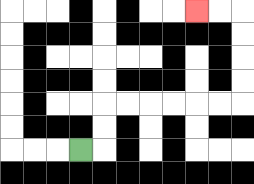{'start': '[3, 6]', 'end': '[8, 0]', 'path_directions': 'R,U,U,R,R,R,R,R,R,U,U,U,U,L,L', 'path_coordinates': '[[3, 6], [4, 6], [4, 5], [4, 4], [5, 4], [6, 4], [7, 4], [8, 4], [9, 4], [10, 4], [10, 3], [10, 2], [10, 1], [10, 0], [9, 0], [8, 0]]'}